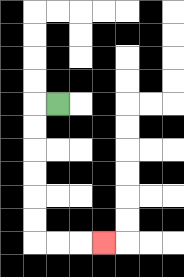{'start': '[2, 4]', 'end': '[4, 10]', 'path_directions': 'L,D,D,D,D,D,D,R,R,R', 'path_coordinates': '[[2, 4], [1, 4], [1, 5], [1, 6], [1, 7], [1, 8], [1, 9], [1, 10], [2, 10], [3, 10], [4, 10]]'}